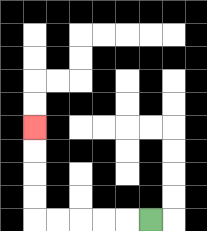{'start': '[6, 9]', 'end': '[1, 5]', 'path_directions': 'L,L,L,L,L,U,U,U,U', 'path_coordinates': '[[6, 9], [5, 9], [4, 9], [3, 9], [2, 9], [1, 9], [1, 8], [1, 7], [1, 6], [1, 5]]'}